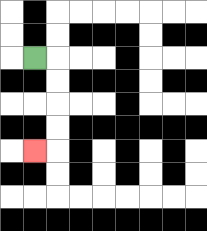{'start': '[1, 2]', 'end': '[1, 6]', 'path_directions': 'R,D,D,D,D,L', 'path_coordinates': '[[1, 2], [2, 2], [2, 3], [2, 4], [2, 5], [2, 6], [1, 6]]'}